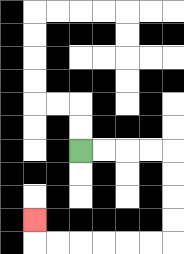{'start': '[3, 6]', 'end': '[1, 9]', 'path_directions': 'R,R,R,R,D,D,D,D,L,L,L,L,L,L,U', 'path_coordinates': '[[3, 6], [4, 6], [5, 6], [6, 6], [7, 6], [7, 7], [7, 8], [7, 9], [7, 10], [6, 10], [5, 10], [4, 10], [3, 10], [2, 10], [1, 10], [1, 9]]'}